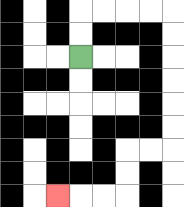{'start': '[3, 2]', 'end': '[2, 8]', 'path_directions': 'U,U,R,R,R,R,D,D,D,D,D,D,L,L,D,D,L,L,L', 'path_coordinates': '[[3, 2], [3, 1], [3, 0], [4, 0], [5, 0], [6, 0], [7, 0], [7, 1], [7, 2], [7, 3], [7, 4], [7, 5], [7, 6], [6, 6], [5, 6], [5, 7], [5, 8], [4, 8], [3, 8], [2, 8]]'}